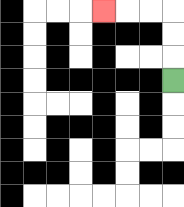{'start': '[7, 3]', 'end': '[4, 0]', 'path_directions': 'U,U,U,L,L,L', 'path_coordinates': '[[7, 3], [7, 2], [7, 1], [7, 0], [6, 0], [5, 0], [4, 0]]'}